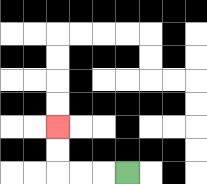{'start': '[5, 7]', 'end': '[2, 5]', 'path_directions': 'L,L,L,U,U', 'path_coordinates': '[[5, 7], [4, 7], [3, 7], [2, 7], [2, 6], [2, 5]]'}